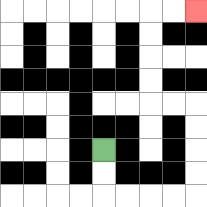{'start': '[4, 6]', 'end': '[8, 0]', 'path_directions': 'D,D,R,R,R,R,U,U,U,U,L,L,U,U,U,U,R,R', 'path_coordinates': '[[4, 6], [4, 7], [4, 8], [5, 8], [6, 8], [7, 8], [8, 8], [8, 7], [8, 6], [8, 5], [8, 4], [7, 4], [6, 4], [6, 3], [6, 2], [6, 1], [6, 0], [7, 0], [8, 0]]'}